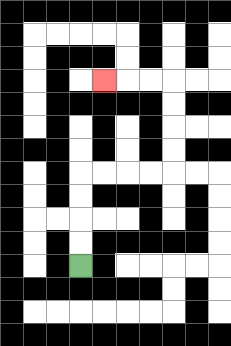{'start': '[3, 11]', 'end': '[4, 3]', 'path_directions': 'U,U,U,U,R,R,R,R,U,U,U,U,L,L,L', 'path_coordinates': '[[3, 11], [3, 10], [3, 9], [3, 8], [3, 7], [4, 7], [5, 7], [6, 7], [7, 7], [7, 6], [7, 5], [7, 4], [7, 3], [6, 3], [5, 3], [4, 3]]'}